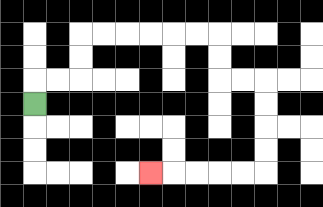{'start': '[1, 4]', 'end': '[6, 7]', 'path_directions': 'U,R,R,U,U,R,R,R,R,R,R,D,D,R,R,D,D,D,D,L,L,L,L,L', 'path_coordinates': '[[1, 4], [1, 3], [2, 3], [3, 3], [3, 2], [3, 1], [4, 1], [5, 1], [6, 1], [7, 1], [8, 1], [9, 1], [9, 2], [9, 3], [10, 3], [11, 3], [11, 4], [11, 5], [11, 6], [11, 7], [10, 7], [9, 7], [8, 7], [7, 7], [6, 7]]'}